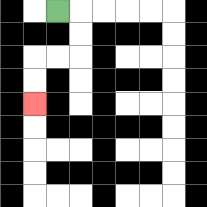{'start': '[2, 0]', 'end': '[1, 4]', 'path_directions': 'R,D,D,L,L,D,D', 'path_coordinates': '[[2, 0], [3, 0], [3, 1], [3, 2], [2, 2], [1, 2], [1, 3], [1, 4]]'}